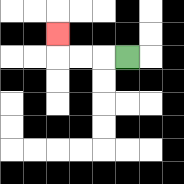{'start': '[5, 2]', 'end': '[2, 1]', 'path_directions': 'L,L,L,U', 'path_coordinates': '[[5, 2], [4, 2], [3, 2], [2, 2], [2, 1]]'}